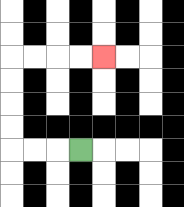{'start': '[3, 6]', 'end': '[4, 2]', 'path_directions': 'L,L,L,U,U,U,U,R,R,R,R', 'path_coordinates': '[[3, 6], [2, 6], [1, 6], [0, 6], [0, 5], [0, 4], [0, 3], [0, 2], [1, 2], [2, 2], [3, 2], [4, 2]]'}